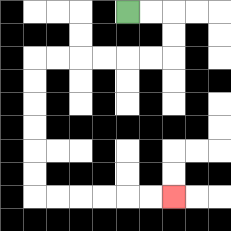{'start': '[5, 0]', 'end': '[7, 8]', 'path_directions': 'R,R,D,D,L,L,L,L,L,L,D,D,D,D,D,D,R,R,R,R,R,R', 'path_coordinates': '[[5, 0], [6, 0], [7, 0], [7, 1], [7, 2], [6, 2], [5, 2], [4, 2], [3, 2], [2, 2], [1, 2], [1, 3], [1, 4], [1, 5], [1, 6], [1, 7], [1, 8], [2, 8], [3, 8], [4, 8], [5, 8], [6, 8], [7, 8]]'}